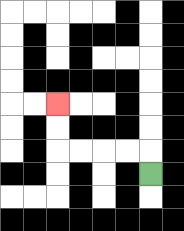{'start': '[6, 7]', 'end': '[2, 4]', 'path_directions': 'U,L,L,L,L,U,U', 'path_coordinates': '[[6, 7], [6, 6], [5, 6], [4, 6], [3, 6], [2, 6], [2, 5], [2, 4]]'}